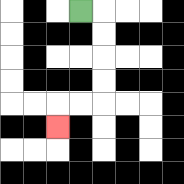{'start': '[3, 0]', 'end': '[2, 5]', 'path_directions': 'R,D,D,D,D,L,L,D', 'path_coordinates': '[[3, 0], [4, 0], [4, 1], [4, 2], [4, 3], [4, 4], [3, 4], [2, 4], [2, 5]]'}